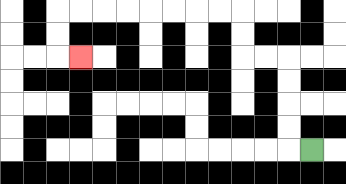{'start': '[13, 6]', 'end': '[3, 2]', 'path_directions': 'L,U,U,U,U,L,L,U,U,L,L,L,L,L,L,L,L,D,D,R', 'path_coordinates': '[[13, 6], [12, 6], [12, 5], [12, 4], [12, 3], [12, 2], [11, 2], [10, 2], [10, 1], [10, 0], [9, 0], [8, 0], [7, 0], [6, 0], [5, 0], [4, 0], [3, 0], [2, 0], [2, 1], [2, 2], [3, 2]]'}